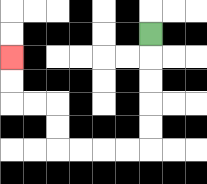{'start': '[6, 1]', 'end': '[0, 2]', 'path_directions': 'D,D,D,D,D,L,L,L,L,U,U,L,L,U,U', 'path_coordinates': '[[6, 1], [6, 2], [6, 3], [6, 4], [6, 5], [6, 6], [5, 6], [4, 6], [3, 6], [2, 6], [2, 5], [2, 4], [1, 4], [0, 4], [0, 3], [0, 2]]'}